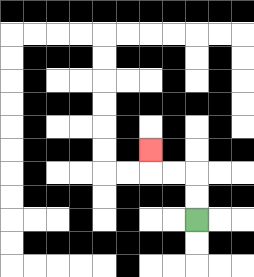{'start': '[8, 9]', 'end': '[6, 6]', 'path_directions': 'U,U,L,L,U', 'path_coordinates': '[[8, 9], [8, 8], [8, 7], [7, 7], [6, 7], [6, 6]]'}